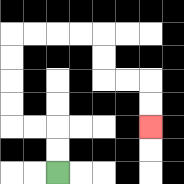{'start': '[2, 7]', 'end': '[6, 5]', 'path_directions': 'U,U,L,L,U,U,U,U,R,R,R,R,D,D,R,R,D,D', 'path_coordinates': '[[2, 7], [2, 6], [2, 5], [1, 5], [0, 5], [0, 4], [0, 3], [0, 2], [0, 1], [1, 1], [2, 1], [3, 1], [4, 1], [4, 2], [4, 3], [5, 3], [6, 3], [6, 4], [6, 5]]'}